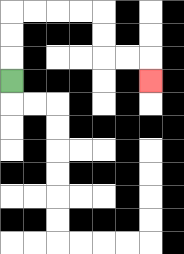{'start': '[0, 3]', 'end': '[6, 3]', 'path_directions': 'U,U,U,R,R,R,R,D,D,R,R,D', 'path_coordinates': '[[0, 3], [0, 2], [0, 1], [0, 0], [1, 0], [2, 0], [3, 0], [4, 0], [4, 1], [4, 2], [5, 2], [6, 2], [6, 3]]'}